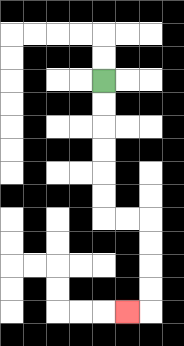{'start': '[4, 3]', 'end': '[5, 13]', 'path_directions': 'D,D,D,D,D,D,R,R,D,D,D,D,L', 'path_coordinates': '[[4, 3], [4, 4], [4, 5], [4, 6], [4, 7], [4, 8], [4, 9], [5, 9], [6, 9], [6, 10], [6, 11], [6, 12], [6, 13], [5, 13]]'}